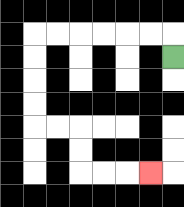{'start': '[7, 2]', 'end': '[6, 7]', 'path_directions': 'U,L,L,L,L,L,L,D,D,D,D,R,R,D,D,R,R,R', 'path_coordinates': '[[7, 2], [7, 1], [6, 1], [5, 1], [4, 1], [3, 1], [2, 1], [1, 1], [1, 2], [1, 3], [1, 4], [1, 5], [2, 5], [3, 5], [3, 6], [3, 7], [4, 7], [5, 7], [6, 7]]'}